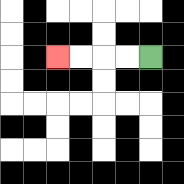{'start': '[6, 2]', 'end': '[2, 2]', 'path_directions': 'L,L,L,L', 'path_coordinates': '[[6, 2], [5, 2], [4, 2], [3, 2], [2, 2]]'}